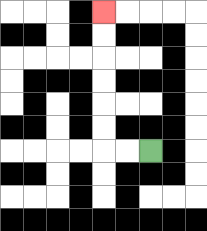{'start': '[6, 6]', 'end': '[4, 0]', 'path_directions': 'L,L,U,U,U,U,U,U', 'path_coordinates': '[[6, 6], [5, 6], [4, 6], [4, 5], [4, 4], [4, 3], [4, 2], [4, 1], [4, 0]]'}